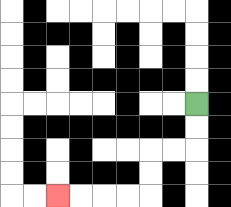{'start': '[8, 4]', 'end': '[2, 8]', 'path_directions': 'D,D,L,L,D,D,L,L,L,L', 'path_coordinates': '[[8, 4], [8, 5], [8, 6], [7, 6], [6, 6], [6, 7], [6, 8], [5, 8], [4, 8], [3, 8], [2, 8]]'}